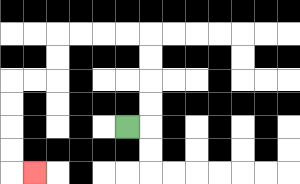{'start': '[5, 5]', 'end': '[1, 7]', 'path_directions': 'R,U,U,U,U,L,L,L,L,D,D,L,L,D,D,D,D,R', 'path_coordinates': '[[5, 5], [6, 5], [6, 4], [6, 3], [6, 2], [6, 1], [5, 1], [4, 1], [3, 1], [2, 1], [2, 2], [2, 3], [1, 3], [0, 3], [0, 4], [0, 5], [0, 6], [0, 7], [1, 7]]'}